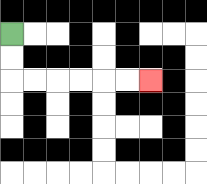{'start': '[0, 1]', 'end': '[6, 3]', 'path_directions': 'D,D,R,R,R,R,R,R', 'path_coordinates': '[[0, 1], [0, 2], [0, 3], [1, 3], [2, 3], [3, 3], [4, 3], [5, 3], [6, 3]]'}